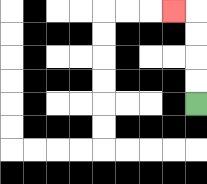{'start': '[8, 4]', 'end': '[7, 0]', 'path_directions': 'U,U,U,U,L', 'path_coordinates': '[[8, 4], [8, 3], [8, 2], [8, 1], [8, 0], [7, 0]]'}